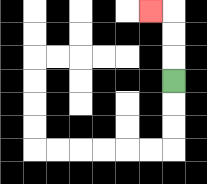{'start': '[7, 3]', 'end': '[6, 0]', 'path_directions': 'U,U,U,L', 'path_coordinates': '[[7, 3], [7, 2], [7, 1], [7, 0], [6, 0]]'}